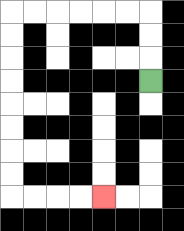{'start': '[6, 3]', 'end': '[4, 8]', 'path_directions': 'U,U,U,L,L,L,L,L,L,D,D,D,D,D,D,D,D,R,R,R,R', 'path_coordinates': '[[6, 3], [6, 2], [6, 1], [6, 0], [5, 0], [4, 0], [3, 0], [2, 0], [1, 0], [0, 0], [0, 1], [0, 2], [0, 3], [0, 4], [0, 5], [0, 6], [0, 7], [0, 8], [1, 8], [2, 8], [3, 8], [4, 8]]'}